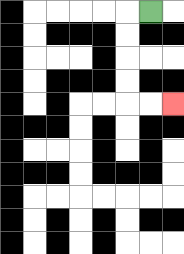{'start': '[6, 0]', 'end': '[7, 4]', 'path_directions': 'L,D,D,D,D,R,R', 'path_coordinates': '[[6, 0], [5, 0], [5, 1], [5, 2], [5, 3], [5, 4], [6, 4], [7, 4]]'}